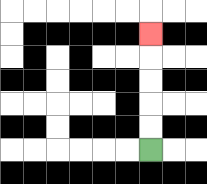{'start': '[6, 6]', 'end': '[6, 1]', 'path_directions': 'U,U,U,U,U', 'path_coordinates': '[[6, 6], [6, 5], [6, 4], [6, 3], [6, 2], [6, 1]]'}